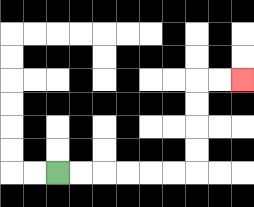{'start': '[2, 7]', 'end': '[10, 3]', 'path_directions': 'R,R,R,R,R,R,U,U,U,U,R,R', 'path_coordinates': '[[2, 7], [3, 7], [4, 7], [5, 7], [6, 7], [7, 7], [8, 7], [8, 6], [8, 5], [8, 4], [8, 3], [9, 3], [10, 3]]'}